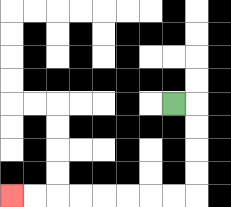{'start': '[7, 4]', 'end': '[0, 8]', 'path_directions': 'R,D,D,D,D,L,L,L,L,L,L,L,L', 'path_coordinates': '[[7, 4], [8, 4], [8, 5], [8, 6], [8, 7], [8, 8], [7, 8], [6, 8], [5, 8], [4, 8], [3, 8], [2, 8], [1, 8], [0, 8]]'}